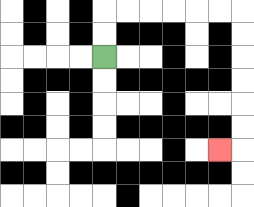{'start': '[4, 2]', 'end': '[9, 6]', 'path_directions': 'U,U,R,R,R,R,R,R,D,D,D,D,D,D,L', 'path_coordinates': '[[4, 2], [4, 1], [4, 0], [5, 0], [6, 0], [7, 0], [8, 0], [9, 0], [10, 0], [10, 1], [10, 2], [10, 3], [10, 4], [10, 5], [10, 6], [9, 6]]'}